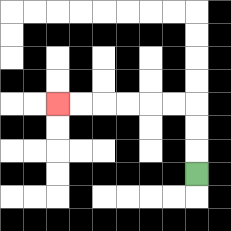{'start': '[8, 7]', 'end': '[2, 4]', 'path_directions': 'U,U,U,L,L,L,L,L,L', 'path_coordinates': '[[8, 7], [8, 6], [8, 5], [8, 4], [7, 4], [6, 4], [5, 4], [4, 4], [3, 4], [2, 4]]'}